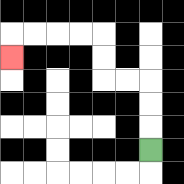{'start': '[6, 6]', 'end': '[0, 2]', 'path_directions': 'U,U,U,L,L,U,U,L,L,L,L,D', 'path_coordinates': '[[6, 6], [6, 5], [6, 4], [6, 3], [5, 3], [4, 3], [4, 2], [4, 1], [3, 1], [2, 1], [1, 1], [0, 1], [0, 2]]'}